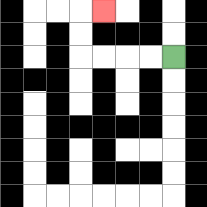{'start': '[7, 2]', 'end': '[4, 0]', 'path_directions': 'L,L,L,L,U,U,R', 'path_coordinates': '[[7, 2], [6, 2], [5, 2], [4, 2], [3, 2], [3, 1], [3, 0], [4, 0]]'}